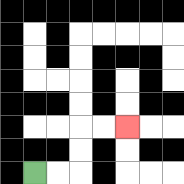{'start': '[1, 7]', 'end': '[5, 5]', 'path_directions': 'R,R,U,U,R,R', 'path_coordinates': '[[1, 7], [2, 7], [3, 7], [3, 6], [3, 5], [4, 5], [5, 5]]'}